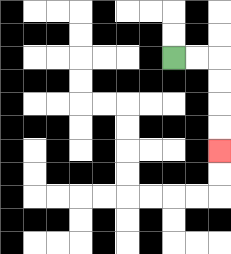{'start': '[7, 2]', 'end': '[9, 6]', 'path_directions': 'R,R,D,D,D,D', 'path_coordinates': '[[7, 2], [8, 2], [9, 2], [9, 3], [9, 4], [9, 5], [9, 6]]'}